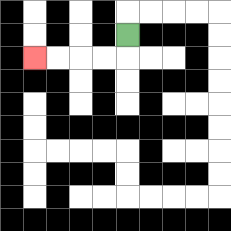{'start': '[5, 1]', 'end': '[1, 2]', 'path_directions': 'D,L,L,L,L', 'path_coordinates': '[[5, 1], [5, 2], [4, 2], [3, 2], [2, 2], [1, 2]]'}